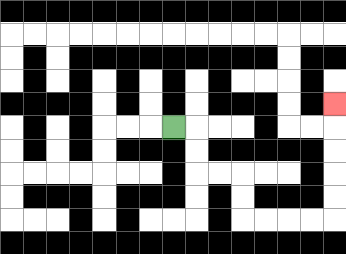{'start': '[7, 5]', 'end': '[14, 4]', 'path_directions': 'R,D,D,R,R,D,D,R,R,R,R,U,U,U,U,U', 'path_coordinates': '[[7, 5], [8, 5], [8, 6], [8, 7], [9, 7], [10, 7], [10, 8], [10, 9], [11, 9], [12, 9], [13, 9], [14, 9], [14, 8], [14, 7], [14, 6], [14, 5], [14, 4]]'}